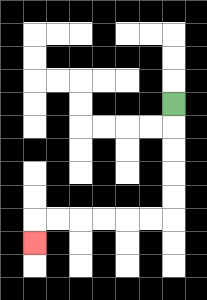{'start': '[7, 4]', 'end': '[1, 10]', 'path_directions': 'D,D,D,D,D,L,L,L,L,L,L,D', 'path_coordinates': '[[7, 4], [7, 5], [7, 6], [7, 7], [7, 8], [7, 9], [6, 9], [5, 9], [4, 9], [3, 9], [2, 9], [1, 9], [1, 10]]'}